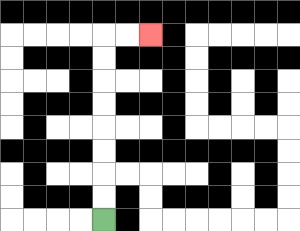{'start': '[4, 9]', 'end': '[6, 1]', 'path_directions': 'U,U,U,U,U,U,U,U,R,R', 'path_coordinates': '[[4, 9], [4, 8], [4, 7], [4, 6], [4, 5], [4, 4], [4, 3], [4, 2], [4, 1], [5, 1], [6, 1]]'}